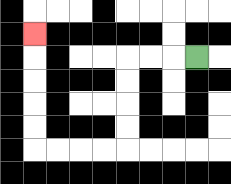{'start': '[8, 2]', 'end': '[1, 1]', 'path_directions': 'L,L,L,D,D,D,D,L,L,L,L,U,U,U,U,U', 'path_coordinates': '[[8, 2], [7, 2], [6, 2], [5, 2], [5, 3], [5, 4], [5, 5], [5, 6], [4, 6], [3, 6], [2, 6], [1, 6], [1, 5], [1, 4], [1, 3], [1, 2], [1, 1]]'}